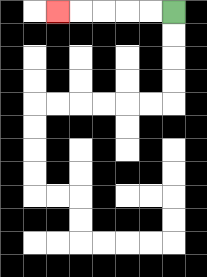{'start': '[7, 0]', 'end': '[2, 0]', 'path_directions': 'L,L,L,L,L', 'path_coordinates': '[[7, 0], [6, 0], [5, 0], [4, 0], [3, 0], [2, 0]]'}